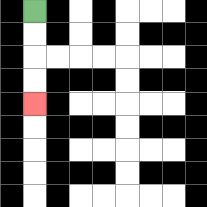{'start': '[1, 0]', 'end': '[1, 4]', 'path_directions': 'D,D,D,D', 'path_coordinates': '[[1, 0], [1, 1], [1, 2], [1, 3], [1, 4]]'}